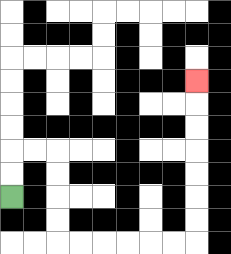{'start': '[0, 8]', 'end': '[8, 3]', 'path_directions': 'U,U,R,R,D,D,D,D,R,R,R,R,R,R,U,U,U,U,U,U,U', 'path_coordinates': '[[0, 8], [0, 7], [0, 6], [1, 6], [2, 6], [2, 7], [2, 8], [2, 9], [2, 10], [3, 10], [4, 10], [5, 10], [6, 10], [7, 10], [8, 10], [8, 9], [8, 8], [8, 7], [8, 6], [8, 5], [8, 4], [8, 3]]'}